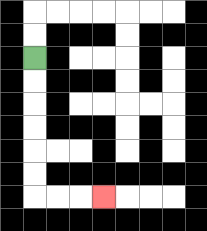{'start': '[1, 2]', 'end': '[4, 8]', 'path_directions': 'D,D,D,D,D,D,R,R,R', 'path_coordinates': '[[1, 2], [1, 3], [1, 4], [1, 5], [1, 6], [1, 7], [1, 8], [2, 8], [3, 8], [4, 8]]'}